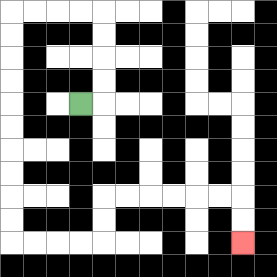{'start': '[3, 4]', 'end': '[10, 10]', 'path_directions': 'R,U,U,U,U,L,L,L,L,D,D,D,D,D,D,D,D,D,D,R,R,R,R,U,U,R,R,R,R,R,R,D,D', 'path_coordinates': '[[3, 4], [4, 4], [4, 3], [4, 2], [4, 1], [4, 0], [3, 0], [2, 0], [1, 0], [0, 0], [0, 1], [0, 2], [0, 3], [0, 4], [0, 5], [0, 6], [0, 7], [0, 8], [0, 9], [0, 10], [1, 10], [2, 10], [3, 10], [4, 10], [4, 9], [4, 8], [5, 8], [6, 8], [7, 8], [8, 8], [9, 8], [10, 8], [10, 9], [10, 10]]'}